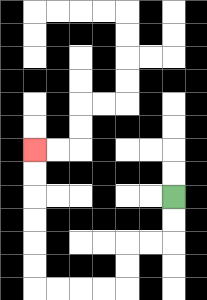{'start': '[7, 8]', 'end': '[1, 6]', 'path_directions': 'D,D,L,L,D,D,L,L,L,L,U,U,U,U,U,U', 'path_coordinates': '[[7, 8], [7, 9], [7, 10], [6, 10], [5, 10], [5, 11], [5, 12], [4, 12], [3, 12], [2, 12], [1, 12], [1, 11], [1, 10], [1, 9], [1, 8], [1, 7], [1, 6]]'}